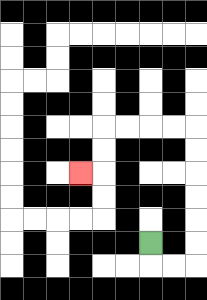{'start': '[6, 10]', 'end': '[3, 7]', 'path_directions': 'D,R,R,U,U,U,U,U,U,L,L,L,L,D,D,L', 'path_coordinates': '[[6, 10], [6, 11], [7, 11], [8, 11], [8, 10], [8, 9], [8, 8], [8, 7], [8, 6], [8, 5], [7, 5], [6, 5], [5, 5], [4, 5], [4, 6], [4, 7], [3, 7]]'}